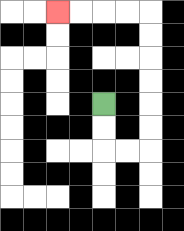{'start': '[4, 4]', 'end': '[2, 0]', 'path_directions': 'D,D,R,R,U,U,U,U,U,U,L,L,L,L', 'path_coordinates': '[[4, 4], [4, 5], [4, 6], [5, 6], [6, 6], [6, 5], [6, 4], [6, 3], [6, 2], [6, 1], [6, 0], [5, 0], [4, 0], [3, 0], [2, 0]]'}